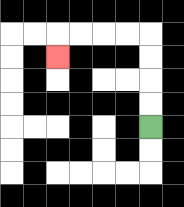{'start': '[6, 5]', 'end': '[2, 2]', 'path_directions': 'U,U,U,U,L,L,L,L,D', 'path_coordinates': '[[6, 5], [6, 4], [6, 3], [6, 2], [6, 1], [5, 1], [4, 1], [3, 1], [2, 1], [2, 2]]'}